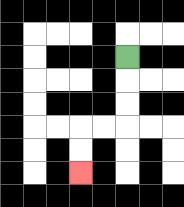{'start': '[5, 2]', 'end': '[3, 7]', 'path_directions': 'D,D,D,L,L,D,D', 'path_coordinates': '[[5, 2], [5, 3], [5, 4], [5, 5], [4, 5], [3, 5], [3, 6], [3, 7]]'}